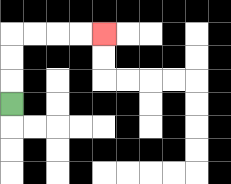{'start': '[0, 4]', 'end': '[4, 1]', 'path_directions': 'U,U,U,R,R,R,R', 'path_coordinates': '[[0, 4], [0, 3], [0, 2], [0, 1], [1, 1], [2, 1], [3, 1], [4, 1]]'}